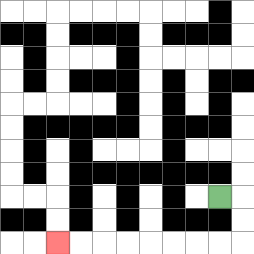{'start': '[9, 8]', 'end': '[2, 10]', 'path_directions': 'R,D,D,L,L,L,L,L,L,L,L', 'path_coordinates': '[[9, 8], [10, 8], [10, 9], [10, 10], [9, 10], [8, 10], [7, 10], [6, 10], [5, 10], [4, 10], [3, 10], [2, 10]]'}